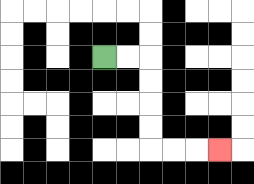{'start': '[4, 2]', 'end': '[9, 6]', 'path_directions': 'R,R,D,D,D,D,R,R,R', 'path_coordinates': '[[4, 2], [5, 2], [6, 2], [6, 3], [6, 4], [6, 5], [6, 6], [7, 6], [8, 6], [9, 6]]'}